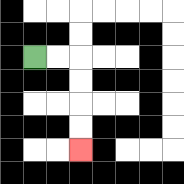{'start': '[1, 2]', 'end': '[3, 6]', 'path_directions': 'R,R,D,D,D,D', 'path_coordinates': '[[1, 2], [2, 2], [3, 2], [3, 3], [3, 4], [3, 5], [3, 6]]'}